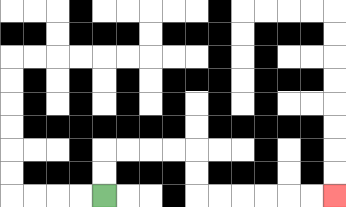{'start': '[4, 8]', 'end': '[14, 8]', 'path_directions': 'U,U,R,R,R,R,D,D,R,R,R,R,R,R', 'path_coordinates': '[[4, 8], [4, 7], [4, 6], [5, 6], [6, 6], [7, 6], [8, 6], [8, 7], [8, 8], [9, 8], [10, 8], [11, 8], [12, 8], [13, 8], [14, 8]]'}